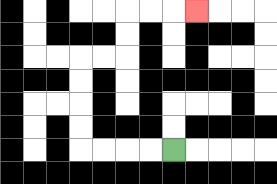{'start': '[7, 6]', 'end': '[8, 0]', 'path_directions': 'L,L,L,L,U,U,U,U,R,R,U,U,R,R,R', 'path_coordinates': '[[7, 6], [6, 6], [5, 6], [4, 6], [3, 6], [3, 5], [3, 4], [3, 3], [3, 2], [4, 2], [5, 2], [5, 1], [5, 0], [6, 0], [7, 0], [8, 0]]'}